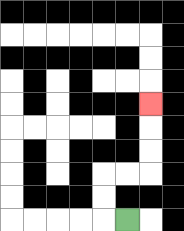{'start': '[5, 9]', 'end': '[6, 4]', 'path_directions': 'L,U,U,R,R,U,U,U', 'path_coordinates': '[[5, 9], [4, 9], [4, 8], [4, 7], [5, 7], [6, 7], [6, 6], [6, 5], [6, 4]]'}